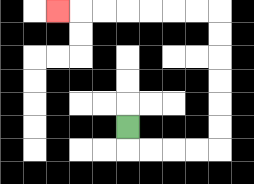{'start': '[5, 5]', 'end': '[2, 0]', 'path_directions': 'D,R,R,R,R,U,U,U,U,U,U,L,L,L,L,L,L,L', 'path_coordinates': '[[5, 5], [5, 6], [6, 6], [7, 6], [8, 6], [9, 6], [9, 5], [9, 4], [9, 3], [9, 2], [9, 1], [9, 0], [8, 0], [7, 0], [6, 0], [5, 0], [4, 0], [3, 0], [2, 0]]'}